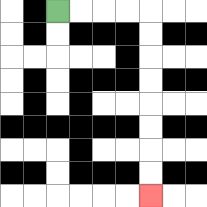{'start': '[2, 0]', 'end': '[6, 8]', 'path_directions': 'R,R,R,R,D,D,D,D,D,D,D,D', 'path_coordinates': '[[2, 0], [3, 0], [4, 0], [5, 0], [6, 0], [6, 1], [6, 2], [6, 3], [6, 4], [6, 5], [6, 6], [6, 7], [6, 8]]'}